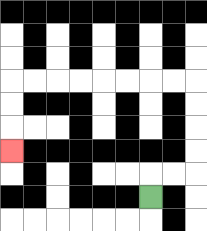{'start': '[6, 8]', 'end': '[0, 6]', 'path_directions': 'U,R,R,U,U,U,U,L,L,L,L,L,L,L,L,D,D,D', 'path_coordinates': '[[6, 8], [6, 7], [7, 7], [8, 7], [8, 6], [8, 5], [8, 4], [8, 3], [7, 3], [6, 3], [5, 3], [4, 3], [3, 3], [2, 3], [1, 3], [0, 3], [0, 4], [0, 5], [0, 6]]'}